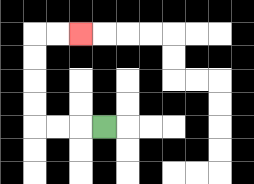{'start': '[4, 5]', 'end': '[3, 1]', 'path_directions': 'L,L,L,U,U,U,U,R,R', 'path_coordinates': '[[4, 5], [3, 5], [2, 5], [1, 5], [1, 4], [1, 3], [1, 2], [1, 1], [2, 1], [3, 1]]'}